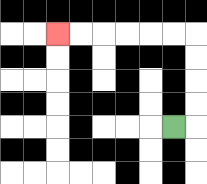{'start': '[7, 5]', 'end': '[2, 1]', 'path_directions': 'R,U,U,U,U,L,L,L,L,L,L', 'path_coordinates': '[[7, 5], [8, 5], [8, 4], [8, 3], [8, 2], [8, 1], [7, 1], [6, 1], [5, 1], [4, 1], [3, 1], [2, 1]]'}